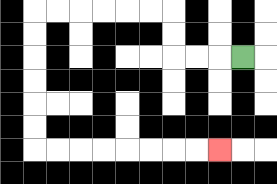{'start': '[10, 2]', 'end': '[9, 6]', 'path_directions': 'L,L,L,U,U,L,L,L,L,L,L,D,D,D,D,D,D,R,R,R,R,R,R,R,R', 'path_coordinates': '[[10, 2], [9, 2], [8, 2], [7, 2], [7, 1], [7, 0], [6, 0], [5, 0], [4, 0], [3, 0], [2, 0], [1, 0], [1, 1], [1, 2], [1, 3], [1, 4], [1, 5], [1, 6], [2, 6], [3, 6], [4, 6], [5, 6], [6, 6], [7, 6], [8, 6], [9, 6]]'}